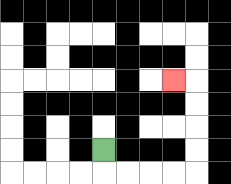{'start': '[4, 6]', 'end': '[7, 3]', 'path_directions': 'D,R,R,R,R,U,U,U,U,L', 'path_coordinates': '[[4, 6], [4, 7], [5, 7], [6, 7], [7, 7], [8, 7], [8, 6], [8, 5], [8, 4], [8, 3], [7, 3]]'}